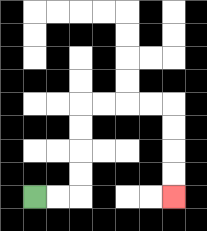{'start': '[1, 8]', 'end': '[7, 8]', 'path_directions': 'R,R,U,U,U,U,R,R,R,R,D,D,D,D', 'path_coordinates': '[[1, 8], [2, 8], [3, 8], [3, 7], [3, 6], [3, 5], [3, 4], [4, 4], [5, 4], [6, 4], [7, 4], [7, 5], [7, 6], [7, 7], [7, 8]]'}